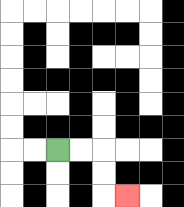{'start': '[2, 6]', 'end': '[5, 8]', 'path_directions': 'R,R,D,D,R', 'path_coordinates': '[[2, 6], [3, 6], [4, 6], [4, 7], [4, 8], [5, 8]]'}